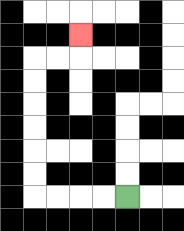{'start': '[5, 8]', 'end': '[3, 1]', 'path_directions': 'L,L,L,L,U,U,U,U,U,U,R,R,U', 'path_coordinates': '[[5, 8], [4, 8], [3, 8], [2, 8], [1, 8], [1, 7], [1, 6], [1, 5], [1, 4], [1, 3], [1, 2], [2, 2], [3, 2], [3, 1]]'}